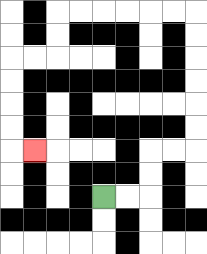{'start': '[4, 8]', 'end': '[1, 6]', 'path_directions': 'R,R,U,U,R,R,U,U,U,U,U,U,L,L,L,L,L,L,D,D,L,L,D,D,D,D,R', 'path_coordinates': '[[4, 8], [5, 8], [6, 8], [6, 7], [6, 6], [7, 6], [8, 6], [8, 5], [8, 4], [8, 3], [8, 2], [8, 1], [8, 0], [7, 0], [6, 0], [5, 0], [4, 0], [3, 0], [2, 0], [2, 1], [2, 2], [1, 2], [0, 2], [0, 3], [0, 4], [0, 5], [0, 6], [1, 6]]'}